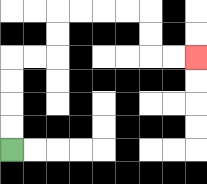{'start': '[0, 6]', 'end': '[8, 2]', 'path_directions': 'U,U,U,U,R,R,U,U,R,R,R,R,D,D,R,R', 'path_coordinates': '[[0, 6], [0, 5], [0, 4], [0, 3], [0, 2], [1, 2], [2, 2], [2, 1], [2, 0], [3, 0], [4, 0], [5, 0], [6, 0], [6, 1], [6, 2], [7, 2], [8, 2]]'}